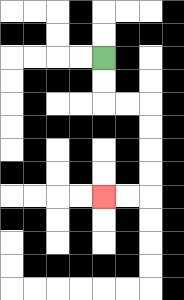{'start': '[4, 2]', 'end': '[4, 8]', 'path_directions': 'D,D,R,R,D,D,D,D,L,L', 'path_coordinates': '[[4, 2], [4, 3], [4, 4], [5, 4], [6, 4], [6, 5], [6, 6], [6, 7], [6, 8], [5, 8], [4, 8]]'}